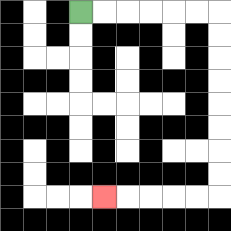{'start': '[3, 0]', 'end': '[4, 8]', 'path_directions': 'R,R,R,R,R,R,D,D,D,D,D,D,D,D,L,L,L,L,L', 'path_coordinates': '[[3, 0], [4, 0], [5, 0], [6, 0], [7, 0], [8, 0], [9, 0], [9, 1], [9, 2], [9, 3], [9, 4], [9, 5], [9, 6], [9, 7], [9, 8], [8, 8], [7, 8], [6, 8], [5, 8], [4, 8]]'}